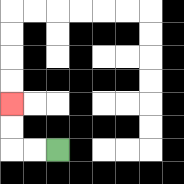{'start': '[2, 6]', 'end': '[0, 4]', 'path_directions': 'L,L,U,U', 'path_coordinates': '[[2, 6], [1, 6], [0, 6], [0, 5], [0, 4]]'}